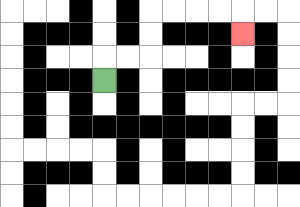{'start': '[4, 3]', 'end': '[10, 1]', 'path_directions': 'U,R,R,U,U,R,R,R,R,D', 'path_coordinates': '[[4, 3], [4, 2], [5, 2], [6, 2], [6, 1], [6, 0], [7, 0], [8, 0], [9, 0], [10, 0], [10, 1]]'}